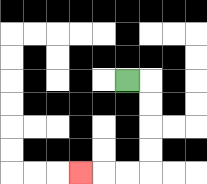{'start': '[5, 3]', 'end': '[3, 7]', 'path_directions': 'R,D,D,D,D,L,L,L', 'path_coordinates': '[[5, 3], [6, 3], [6, 4], [6, 5], [6, 6], [6, 7], [5, 7], [4, 7], [3, 7]]'}